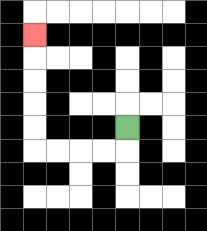{'start': '[5, 5]', 'end': '[1, 1]', 'path_directions': 'D,L,L,L,L,U,U,U,U,U', 'path_coordinates': '[[5, 5], [5, 6], [4, 6], [3, 6], [2, 6], [1, 6], [1, 5], [1, 4], [1, 3], [1, 2], [1, 1]]'}